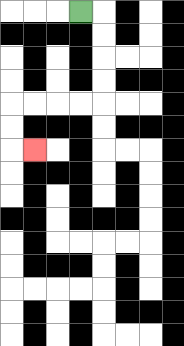{'start': '[3, 0]', 'end': '[1, 6]', 'path_directions': 'R,D,D,D,D,L,L,L,L,D,D,R', 'path_coordinates': '[[3, 0], [4, 0], [4, 1], [4, 2], [4, 3], [4, 4], [3, 4], [2, 4], [1, 4], [0, 4], [0, 5], [0, 6], [1, 6]]'}